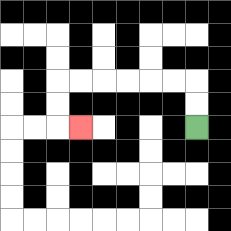{'start': '[8, 5]', 'end': '[3, 5]', 'path_directions': 'U,U,L,L,L,L,L,L,D,D,R', 'path_coordinates': '[[8, 5], [8, 4], [8, 3], [7, 3], [6, 3], [5, 3], [4, 3], [3, 3], [2, 3], [2, 4], [2, 5], [3, 5]]'}